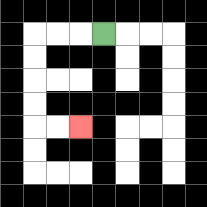{'start': '[4, 1]', 'end': '[3, 5]', 'path_directions': 'L,L,L,D,D,D,D,R,R', 'path_coordinates': '[[4, 1], [3, 1], [2, 1], [1, 1], [1, 2], [1, 3], [1, 4], [1, 5], [2, 5], [3, 5]]'}